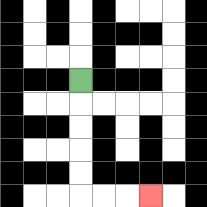{'start': '[3, 3]', 'end': '[6, 8]', 'path_directions': 'D,D,D,D,D,R,R,R', 'path_coordinates': '[[3, 3], [3, 4], [3, 5], [3, 6], [3, 7], [3, 8], [4, 8], [5, 8], [6, 8]]'}